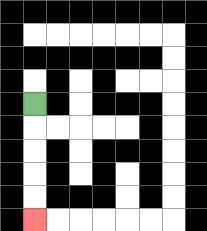{'start': '[1, 4]', 'end': '[1, 9]', 'path_directions': 'D,D,D,D,D', 'path_coordinates': '[[1, 4], [1, 5], [1, 6], [1, 7], [1, 8], [1, 9]]'}